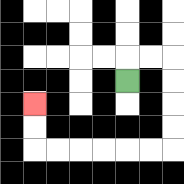{'start': '[5, 3]', 'end': '[1, 4]', 'path_directions': 'U,R,R,D,D,D,D,L,L,L,L,L,L,U,U', 'path_coordinates': '[[5, 3], [5, 2], [6, 2], [7, 2], [7, 3], [7, 4], [7, 5], [7, 6], [6, 6], [5, 6], [4, 6], [3, 6], [2, 6], [1, 6], [1, 5], [1, 4]]'}